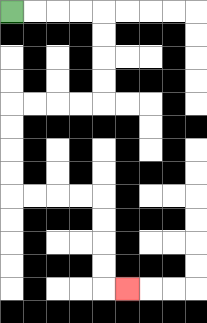{'start': '[0, 0]', 'end': '[5, 12]', 'path_directions': 'R,R,R,R,D,D,D,D,L,L,L,L,D,D,D,D,R,R,R,R,D,D,D,D,R', 'path_coordinates': '[[0, 0], [1, 0], [2, 0], [3, 0], [4, 0], [4, 1], [4, 2], [4, 3], [4, 4], [3, 4], [2, 4], [1, 4], [0, 4], [0, 5], [0, 6], [0, 7], [0, 8], [1, 8], [2, 8], [3, 8], [4, 8], [4, 9], [4, 10], [4, 11], [4, 12], [5, 12]]'}